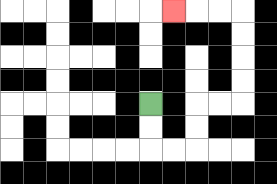{'start': '[6, 4]', 'end': '[7, 0]', 'path_directions': 'D,D,R,R,U,U,R,R,U,U,U,U,L,L,L', 'path_coordinates': '[[6, 4], [6, 5], [6, 6], [7, 6], [8, 6], [8, 5], [8, 4], [9, 4], [10, 4], [10, 3], [10, 2], [10, 1], [10, 0], [9, 0], [8, 0], [7, 0]]'}